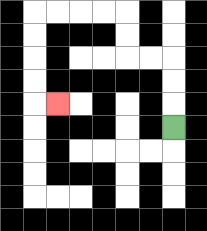{'start': '[7, 5]', 'end': '[2, 4]', 'path_directions': 'U,U,U,L,L,U,U,L,L,L,L,D,D,D,D,R', 'path_coordinates': '[[7, 5], [7, 4], [7, 3], [7, 2], [6, 2], [5, 2], [5, 1], [5, 0], [4, 0], [3, 0], [2, 0], [1, 0], [1, 1], [1, 2], [1, 3], [1, 4], [2, 4]]'}